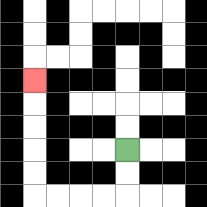{'start': '[5, 6]', 'end': '[1, 3]', 'path_directions': 'D,D,L,L,L,L,U,U,U,U,U', 'path_coordinates': '[[5, 6], [5, 7], [5, 8], [4, 8], [3, 8], [2, 8], [1, 8], [1, 7], [1, 6], [1, 5], [1, 4], [1, 3]]'}